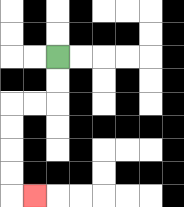{'start': '[2, 2]', 'end': '[1, 8]', 'path_directions': 'D,D,L,L,D,D,D,D,R', 'path_coordinates': '[[2, 2], [2, 3], [2, 4], [1, 4], [0, 4], [0, 5], [0, 6], [0, 7], [0, 8], [1, 8]]'}